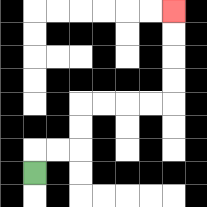{'start': '[1, 7]', 'end': '[7, 0]', 'path_directions': 'U,R,R,U,U,R,R,R,R,U,U,U,U', 'path_coordinates': '[[1, 7], [1, 6], [2, 6], [3, 6], [3, 5], [3, 4], [4, 4], [5, 4], [6, 4], [7, 4], [7, 3], [7, 2], [7, 1], [7, 0]]'}